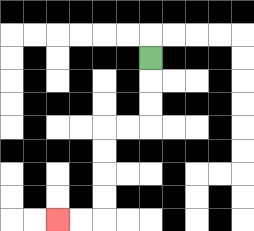{'start': '[6, 2]', 'end': '[2, 9]', 'path_directions': 'D,D,D,L,L,D,D,D,D,L,L', 'path_coordinates': '[[6, 2], [6, 3], [6, 4], [6, 5], [5, 5], [4, 5], [4, 6], [4, 7], [4, 8], [4, 9], [3, 9], [2, 9]]'}